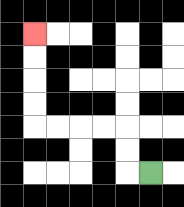{'start': '[6, 7]', 'end': '[1, 1]', 'path_directions': 'L,U,U,L,L,L,L,U,U,U,U', 'path_coordinates': '[[6, 7], [5, 7], [5, 6], [5, 5], [4, 5], [3, 5], [2, 5], [1, 5], [1, 4], [1, 3], [1, 2], [1, 1]]'}